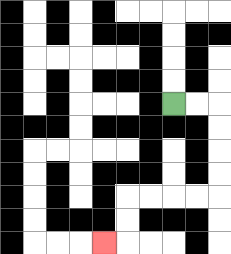{'start': '[7, 4]', 'end': '[4, 10]', 'path_directions': 'R,R,D,D,D,D,L,L,L,L,D,D,L', 'path_coordinates': '[[7, 4], [8, 4], [9, 4], [9, 5], [9, 6], [9, 7], [9, 8], [8, 8], [7, 8], [6, 8], [5, 8], [5, 9], [5, 10], [4, 10]]'}